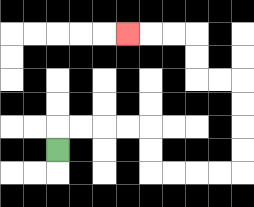{'start': '[2, 6]', 'end': '[5, 1]', 'path_directions': 'U,R,R,R,R,D,D,R,R,R,R,U,U,U,U,L,L,U,U,L,L,L', 'path_coordinates': '[[2, 6], [2, 5], [3, 5], [4, 5], [5, 5], [6, 5], [6, 6], [6, 7], [7, 7], [8, 7], [9, 7], [10, 7], [10, 6], [10, 5], [10, 4], [10, 3], [9, 3], [8, 3], [8, 2], [8, 1], [7, 1], [6, 1], [5, 1]]'}